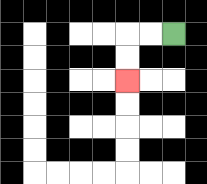{'start': '[7, 1]', 'end': '[5, 3]', 'path_directions': 'L,L,D,D', 'path_coordinates': '[[7, 1], [6, 1], [5, 1], [5, 2], [5, 3]]'}